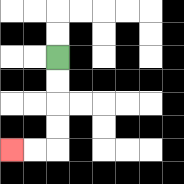{'start': '[2, 2]', 'end': '[0, 6]', 'path_directions': 'D,D,D,D,L,L', 'path_coordinates': '[[2, 2], [2, 3], [2, 4], [2, 5], [2, 6], [1, 6], [0, 6]]'}